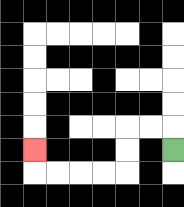{'start': '[7, 6]', 'end': '[1, 6]', 'path_directions': 'U,L,L,D,D,L,L,L,L,U', 'path_coordinates': '[[7, 6], [7, 5], [6, 5], [5, 5], [5, 6], [5, 7], [4, 7], [3, 7], [2, 7], [1, 7], [1, 6]]'}